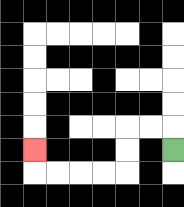{'start': '[7, 6]', 'end': '[1, 6]', 'path_directions': 'U,L,L,D,D,L,L,L,L,U', 'path_coordinates': '[[7, 6], [7, 5], [6, 5], [5, 5], [5, 6], [5, 7], [4, 7], [3, 7], [2, 7], [1, 7], [1, 6]]'}